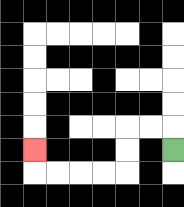{'start': '[7, 6]', 'end': '[1, 6]', 'path_directions': 'U,L,L,D,D,L,L,L,L,U', 'path_coordinates': '[[7, 6], [7, 5], [6, 5], [5, 5], [5, 6], [5, 7], [4, 7], [3, 7], [2, 7], [1, 7], [1, 6]]'}